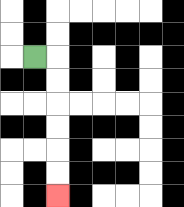{'start': '[1, 2]', 'end': '[2, 8]', 'path_directions': 'R,D,D,D,D,D,D', 'path_coordinates': '[[1, 2], [2, 2], [2, 3], [2, 4], [2, 5], [2, 6], [2, 7], [2, 8]]'}